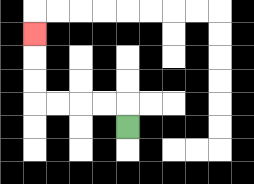{'start': '[5, 5]', 'end': '[1, 1]', 'path_directions': 'U,L,L,L,L,U,U,U', 'path_coordinates': '[[5, 5], [5, 4], [4, 4], [3, 4], [2, 4], [1, 4], [1, 3], [1, 2], [1, 1]]'}